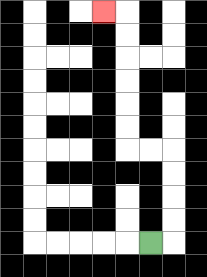{'start': '[6, 10]', 'end': '[4, 0]', 'path_directions': 'R,U,U,U,U,L,L,U,U,U,U,U,U,L', 'path_coordinates': '[[6, 10], [7, 10], [7, 9], [7, 8], [7, 7], [7, 6], [6, 6], [5, 6], [5, 5], [5, 4], [5, 3], [5, 2], [5, 1], [5, 0], [4, 0]]'}